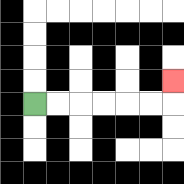{'start': '[1, 4]', 'end': '[7, 3]', 'path_directions': 'R,R,R,R,R,R,U', 'path_coordinates': '[[1, 4], [2, 4], [3, 4], [4, 4], [5, 4], [6, 4], [7, 4], [7, 3]]'}